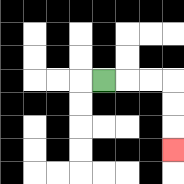{'start': '[4, 3]', 'end': '[7, 6]', 'path_directions': 'R,R,R,D,D,D', 'path_coordinates': '[[4, 3], [5, 3], [6, 3], [7, 3], [7, 4], [7, 5], [7, 6]]'}